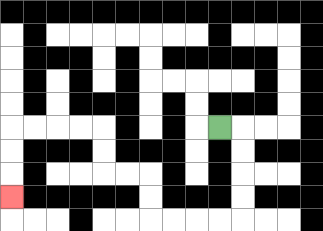{'start': '[9, 5]', 'end': '[0, 8]', 'path_directions': 'R,D,D,D,D,L,L,L,L,U,U,L,L,U,U,L,L,L,L,D,D,D', 'path_coordinates': '[[9, 5], [10, 5], [10, 6], [10, 7], [10, 8], [10, 9], [9, 9], [8, 9], [7, 9], [6, 9], [6, 8], [6, 7], [5, 7], [4, 7], [4, 6], [4, 5], [3, 5], [2, 5], [1, 5], [0, 5], [0, 6], [0, 7], [0, 8]]'}